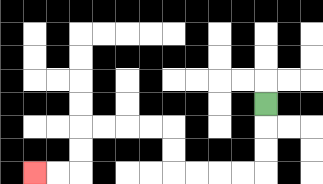{'start': '[11, 4]', 'end': '[1, 7]', 'path_directions': 'D,D,D,L,L,L,L,U,U,L,L,L,L,D,D,L,L', 'path_coordinates': '[[11, 4], [11, 5], [11, 6], [11, 7], [10, 7], [9, 7], [8, 7], [7, 7], [7, 6], [7, 5], [6, 5], [5, 5], [4, 5], [3, 5], [3, 6], [3, 7], [2, 7], [1, 7]]'}